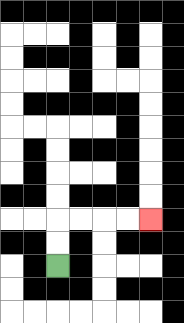{'start': '[2, 11]', 'end': '[6, 9]', 'path_directions': 'U,U,R,R,R,R', 'path_coordinates': '[[2, 11], [2, 10], [2, 9], [3, 9], [4, 9], [5, 9], [6, 9]]'}